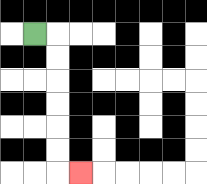{'start': '[1, 1]', 'end': '[3, 7]', 'path_directions': 'R,D,D,D,D,D,D,R', 'path_coordinates': '[[1, 1], [2, 1], [2, 2], [2, 3], [2, 4], [2, 5], [2, 6], [2, 7], [3, 7]]'}